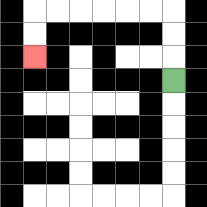{'start': '[7, 3]', 'end': '[1, 2]', 'path_directions': 'U,U,U,L,L,L,L,L,L,D,D', 'path_coordinates': '[[7, 3], [7, 2], [7, 1], [7, 0], [6, 0], [5, 0], [4, 0], [3, 0], [2, 0], [1, 0], [1, 1], [1, 2]]'}